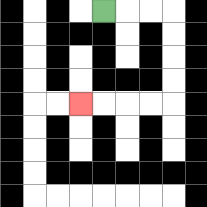{'start': '[4, 0]', 'end': '[3, 4]', 'path_directions': 'R,R,R,D,D,D,D,L,L,L,L', 'path_coordinates': '[[4, 0], [5, 0], [6, 0], [7, 0], [7, 1], [7, 2], [7, 3], [7, 4], [6, 4], [5, 4], [4, 4], [3, 4]]'}